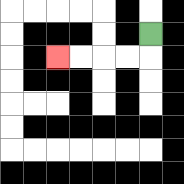{'start': '[6, 1]', 'end': '[2, 2]', 'path_directions': 'D,L,L,L,L', 'path_coordinates': '[[6, 1], [6, 2], [5, 2], [4, 2], [3, 2], [2, 2]]'}